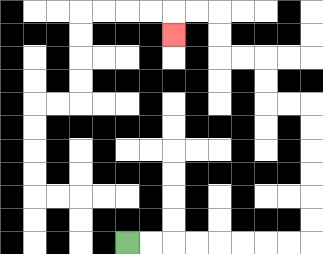{'start': '[5, 10]', 'end': '[7, 1]', 'path_directions': 'R,R,R,R,R,R,R,R,U,U,U,U,U,U,L,L,U,U,L,L,U,U,L,L,D', 'path_coordinates': '[[5, 10], [6, 10], [7, 10], [8, 10], [9, 10], [10, 10], [11, 10], [12, 10], [13, 10], [13, 9], [13, 8], [13, 7], [13, 6], [13, 5], [13, 4], [12, 4], [11, 4], [11, 3], [11, 2], [10, 2], [9, 2], [9, 1], [9, 0], [8, 0], [7, 0], [7, 1]]'}